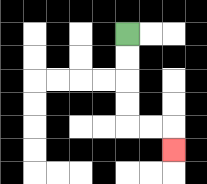{'start': '[5, 1]', 'end': '[7, 6]', 'path_directions': 'D,D,D,D,R,R,D', 'path_coordinates': '[[5, 1], [5, 2], [5, 3], [5, 4], [5, 5], [6, 5], [7, 5], [7, 6]]'}